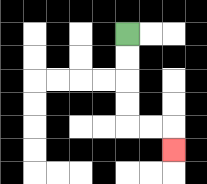{'start': '[5, 1]', 'end': '[7, 6]', 'path_directions': 'D,D,D,D,R,R,D', 'path_coordinates': '[[5, 1], [5, 2], [5, 3], [5, 4], [5, 5], [6, 5], [7, 5], [7, 6]]'}